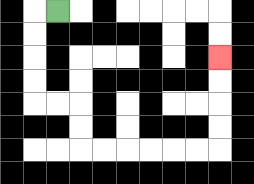{'start': '[2, 0]', 'end': '[9, 2]', 'path_directions': 'L,D,D,D,D,R,R,D,D,R,R,R,R,R,R,U,U,U,U', 'path_coordinates': '[[2, 0], [1, 0], [1, 1], [1, 2], [1, 3], [1, 4], [2, 4], [3, 4], [3, 5], [3, 6], [4, 6], [5, 6], [6, 6], [7, 6], [8, 6], [9, 6], [9, 5], [9, 4], [9, 3], [9, 2]]'}